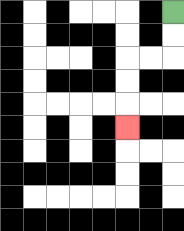{'start': '[7, 0]', 'end': '[5, 5]', 'path_directions': 'D,D,L,L,D,D,D', 'path_coordinates': '[[7, 0], [7, 1], [7, 2], [6, 2], [5, 2], [5, 3], [5, 4], [5, 5]]'}